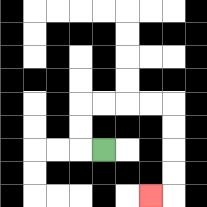{'start': '[4, 6]', 'end': '[6, 8]', 'path_directions': 'L,U,U,R,R,R,R,D,D,D,D,L', 'path_coordinates': '[[4, 6], [3, 6], [3, 5], [3, 4], [4, 4], [5, 4], [6, 4], [7, 4], [7, 5], [7, 6], [7, 7], [7, 8], [6, 8]]'}